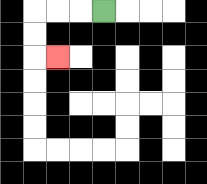{'start': '[4, 0]', 'end': '[2, 2]', 'path_directions': 'L,L,L,D,D,R', 'path_coordinates': '[[4, 0], [3, 0], [2, 0], [1, 0], [1, 1], [1, 2], [2, 2]]'}